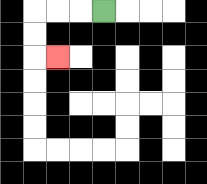{'start': '[4, 0]', 'end': '[2, 2]', 'path_directions': 'L,L,L,D,D,R', 'path_coordinates': '[[4, 0], [3, 0], [2, 0], [1, 0], [1, 1], [1, 2], [2, 2]]'}